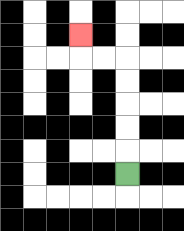{'start': '[5, 7]', 'end': '[3, 1]', 'path_directions': 'U,U,U,U,U,L,L,U', 'path_coordinates': '[[5, 7], [5, 6], [5, 5], [5, 4], [5, 3], [5, 2], [4, 2], [3, 2], [3, 1]]'}